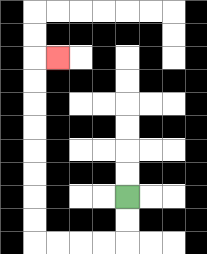{'start': '[5, 8]', 'end': '[2, 2]', 'path_directions': 'D,D,L,L,L,L,U,U,U,U,U,U,U,U,R', 'path_coordinates': '[[5, 8], [5, 9], [5, 10], [4, 10], [3, 10], [2, 10], [1, 10], [1, 9], [1, 8], [1, 7], [1, 6], [1, 5], [1, 4], [1, 3], [1, 2], [2, 2]]'}